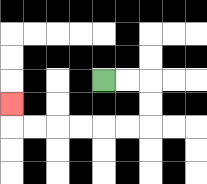{'start': '[4, 3]', 'end': '[0, 4]', 'path_directions': 'R,R,D,D,L,L,L,L,L,L,U', 'path_coordinates': '[[4, 3], [5, 3], [6, 3], [6, 4], [6, 5], [5, 5], [4, 5], [3, 5], [2, 5], [1, 5], [0, 5], [0, 4]]'}